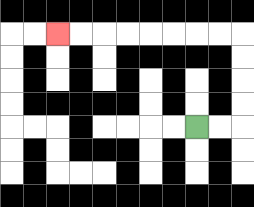{'start': '[8, 5]', 'end': '[2, 1]', 'path_directions': 'R,R,U,U,U,U,L,L,L,L,L,L,L,L', 'path_coordinates': '[[8, 5], [9, 5], [10, 5], [10, 4], [10, 3], [10, 2], [10, 1], [9, 1], [8, 1], [7, 1], [6, 1], [5, 1], [4, 1], [3, 1], [2, 1]]'}